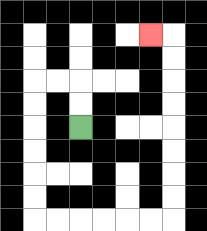{'start': '[3, 5]', 'end': '[6, 1]', 'path_directions': 'U,U,L,L,D,D,D,D,D,D,R,R,R,R,R,R,U,U,U,U,U,U,U,U,L', 'path_coordinates': '[[3, 5], [3, 4], [3, 3], [2, 3], [1, 3], [1, 4], [1, 5], [1, 6], [1, 7], [1, 8], [1, 9], [2, 9], [3, 9], [4, 9], [5, 9], [6, 9], [7, 9], [7, 8], [7, 7], [7, 6], [7, 5], [7, 4], [7, 3], [7, 2], [7, 1], [6, 1]]'}